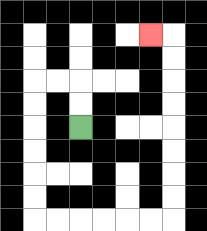{'start': '[3, 5]', 'end': '[6, 1]', 'path_directions': 'U,U,L,L,D,D,D,D,D,D,R,R,R,R,R,R,U,U,U,U,U,U,U,U,L', 'path_coordinates': '[[3, 5], [3, 4], [3, 3], [2, 3], [1, 3], [1, 4], [1, 5], [1, 6], [1, 7], [1, 8], [1, 9], [2, 9], [3, 9], [4, 9], [5, 9], [6, 9], [7, 9], [7, 8], [7, 7], [7, 6], [7, 5], [7, 4], [7, 3], [7, 2], [7, 1], [6, 1]]'}